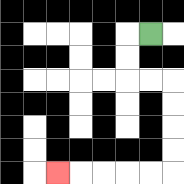{'start': '[6, 1]', 'end': '[2, 7]', 'path_directions': 'L,D,D,R,R,D,D,D,D,L,L,L,L,L', 'path_coordinates': '[[6, 1], [5, 1], [5, 2], [5, 3], [6, 3], [7, 3], [7, 4], [7, 5], [7, 6], [7, 7], [6, 7], [5, 7], [4, 7], [3, 7], [2, 7]]'}